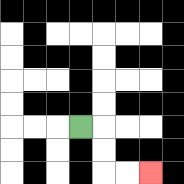{'start': '[3, 5]', 'end': '[6, 7]', 'path_directions': 'R,D,D,R,R', 'path_coordinates': '[[3, 5], [4, 5], [4, 6], [4, 7], [5, 7], [6, 7]]'}